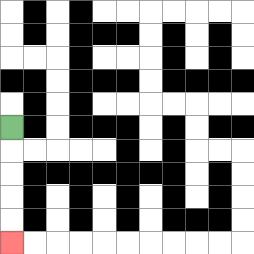{'start': '[0, 5]', 'end': '[0, 10]', 'path_directions': 'D,D,D,D,D', 'path_coordinates': '[[0, 5], [0, 6], [0, 7], [0, 8], [0, 9], [0, 10]]'}